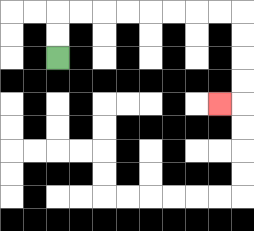{'start': '[2, 2]', 'end': '[9, 4]', 'path_directions': 'U,U,R,R,R,R,R,R,R,R,D,D,D,D,L', 'path_coordinates': '[[2, 2], [2, 1], [2, 0], [3, 0], [4, 0], [5, 0], [6, 0], [7, 0], [8, 0], [9, 0], [10, 0], [10, 1], [10, 2], [10, 3], [10, 4], [9, 4]]'}